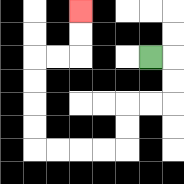{'start': '[6, 2]', 'end': '[3, 0]', 'path_directions': 'R,D,D,L,L,D,D,L,L,L,L,U,U,U,U,R,R,U,U', 'path_coordinates': '[[6, 2], [7, 2], [7, 3], [7, 4], [6, 4], [5, 4], [5, 5], [5, 6], [4, 6], [3, 6], [2, 6], [1, 6], [1, 5], [1, 4], [1, 3], [1, 2], [2, 2], [3, 2], [3, 1], [3, 0]]'}